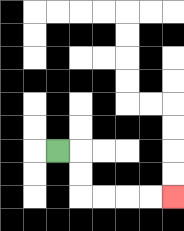{'start': '[2, 6]', 'end': '[7, 8]', 'path_directions': 'R,D,D,R,R,R,R', 'path_coordinates': '[[2, 6], [3, 6], [3, 7], [3, 8], [4, 8], [5, 8], [6, 8], [7, 8]]'}